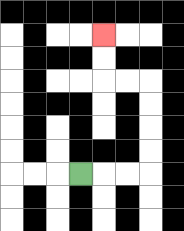{'start': '[3, 7]', 'end': '[4, 1]', 'path_directions': 'R,R,R,U,U,U,U,L,L,U,U', 'path_coordinates': '[[3, 7], [4, 7], [5, 7], [6, 7], [6, 6], [6, 5], [6, 4], [6, 3], [5, 3], [4, 3], [4, 2], [4, 1]]'}